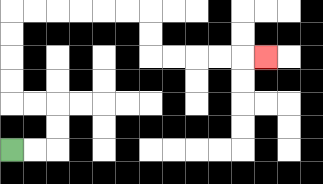{'start': '[0, 6]', 'end': '[11, 2]', 'path_directions': 'R,R,U,U,L,L,U,U,U,U,R,R,R,R,R,R,D,D,R,R,R,R,R', 'path_coordinates': '[[0, 6], [1, 6], [2, 6], [2, 5], [2, 4], [1, 4], [0, 4], [0, 3], [0, 2], [0, 1], [0, 0], [1, 0], [2, 0], [3, 0], [4, 0], [5, 0], [6, 0], [6, 1], [6, 2], [7, 2], [8, 2], [9, 2], [10, 2], [11, 2]]'}